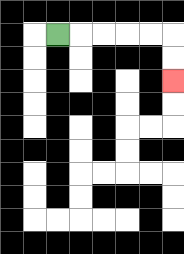{'start': '[2, 1]', 'end': '[7, 3]', 'path_directions': 'R,R,R,R,R,D,D', 'path_coordinates': '[[2, 1], [3, 1], [4, 1], [5, 1], [6, 1], [7, 1], [7, 2], [7, 3]]'}